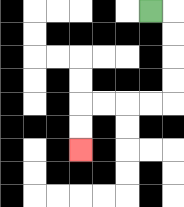{'start': '[6, 0]', 'end': '[3, 6]', 'path_directions': 'R,D,D,D,D,L,L,L,L,D,D', 'path_coordinates': '[[6, 0], [7, 0], [7, 1], [7, 2], [7, 3], [7, 4], [6, 4], [5, 4], [4, 4], [3, 4], [3, 5], [3, 6]]'}